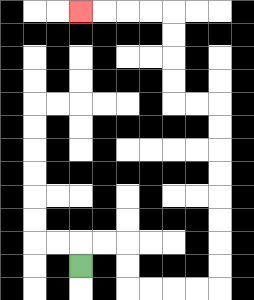{'start': '[3, 11]', 'end': '[3, 0]', 'path_directions': 'U,R,R,D,D,R,R,R,R,U,U,U,U,U,U,U,U,L,L,U,U,U,U,L,L,L,L', 'path_coordinates': '[[3, 11], [3, 10], [4, 10], [5, 10], [5, 11], [5, 12], [6, 12], [7, 12], [8, 12], [9, 12], [9, 11], [9, 10], [9, 9], [9, 8], [9, 7], [9, 6], [9, 5], [9, 4], [8, 4], [7, 4], [7, 3], [7, 2], [7, 1], [7, 0], [6, 0], [5, 0], [4, 0], [3, 0]]'}